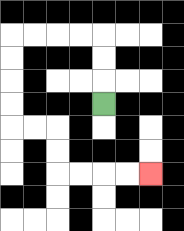{'start': '[4, 4]', 'end': '[6, 7]', 'path_directions': 'U,U,U,L,L,L,L,D,D,D,D,R,R,D,D,R,R,R,R', 'path_coordinates': '[[4, 4], [4, 3], [4, 2], [4, 1], [3, 1], [2, 1], [1, 1], [0, 1], [0, 2], [0, 3], [0, 4], [0, 5], [1, 5], [2, 5], [2, 6], [2, 7], [3, 7], [4, 7], [5, 7], [6, 7]]'}